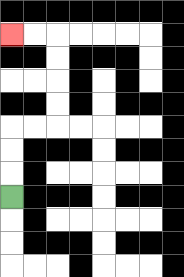{'start': '[0, 8]', 'end': '[0, 1]', 'path_directions': 'U,U,U,R,R,U,U,U,U,L,L', 'path_coordinates': '[[0, 8], [0, 7], [0, 6], [0, 5], [1, 5], [2, 5], [2, 4], [2, 3], [2, 2], [2, 1], [1, 1], [0, 1]]'}